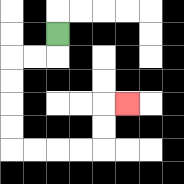{'start': '[2, 1]', 'end': '[5, 4]', 'path_directions': 'D,L,L,D,D,D,D,R,R,R,R,U,U,R', 'path_coordinates': '[[2, 1], [2, 2], [1, 2], [0, 2], [0, 3], [0, 4], [0, 5], [0, 6], [1, 6], [2, 6], [3, 6], [4, 6], [4, 5], [4, 4], [5, 4]]'}